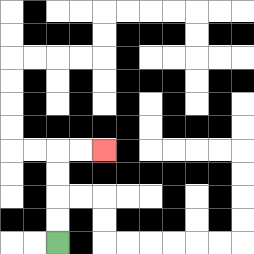{'start': '[2, 10]', 'end': '[4, 6]', 'path_directions': 'U,U,U,U,R,R', 'path_coordinates': '[[2, 10], [2, 9], [2, 8], [2, 7], [2, 6], [3, 6], [4, 6]]'}